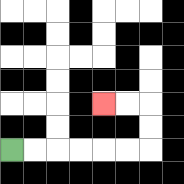{'start': '[0, 6]', 'end': '[4, 4]', 'path_directions': 'R,R,R,R,R,R,U,U,L,L', 'path_coordinates': '[[0, 6], [1, 6], [2, 6], [3, 6], [4, 6], [5, 6], [6, 6], [6, 5], [6, 4], [5, 4], [4, 4]]'}